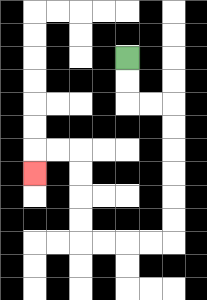{'start': '[5, 2]', 'end': '[1, 7]', 'path_directions': 'D,D,R,R,D,D,D,D,D,D,L,L,L,L,U,U,U,U,L,L,D', 'path_coordinates': '[[5, 2], [5, 3], [5, 4], [6, 4], [7, 4], [7, 5], [7, 6], [7, 7], [7, 8], [7, 9], [7, 10], [6, 10], [5, 10], [4, 10], [3, 10], [3, 9], [3, 8], [3, 7], [3, 6], [2, 6], [1, 6], [1, 7]]'}